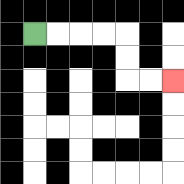{'start': '[1, 1]', 'end': '[7, 3]', 'path_directions': 'R,R,R,R,D,D,R,R', 'path_coordinates': '[[1, 1], [2, 1], [3, 1], [4, 1], [5, 1], [5, 2], [5, 3], [6, 3], [7, 3]]'}